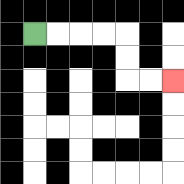{'start': '[1, 1]', 'end': '[7, 3]', 'path_directions': 'R,R,R,R,D,D,R,R', 'path_coordinates': '[[1, 1], [2, 1], [3, 1], [4, 1], [5, 1], [5, 2], [5, 3], [6, 3], [7, 3]]'}